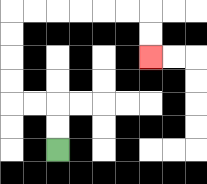{'start': '[2, 6]', 'end': '[6, 2]', 'path_directions': 'U,U,L,L,U,U,U,U,R,R,R,R,R,R,D,D', 'path_coordinates': '[[2, 6], [2, 5], [2, 4], [1, 4], [0, 4], [0, 3], [0, 2], [0, 1], [0, 0], [1, 0], [2, 0], [3, 0], [4, 0], [5, 0], [6, 0], [6, 1], [6, 2]]'}